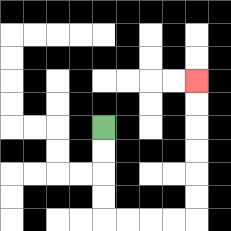{'start': '[4, 5]', 'end': '[8, 3]', 'path_directions': 'D,D,D,D,R,R,R,R,U,U,U,U,U,U', 'path_coordinates': '[[4, 5], [4, 6], [4, 7], [4, 8], [4, 9], [5, 9], [6, 9], [7, 9], [8, 9], [8, 8], [8, 7], [8, 6], [8, 5], [8, 4], [8, 3]]'}